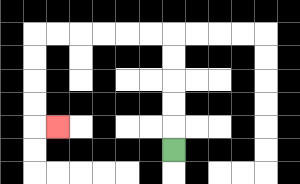{'start': '[7, 6]', 'end': '[2, 5]', 'path_directions': 'U,U,U,U,U,L,L,L,L,L,L,D,D,D,D,R', 'path_coordinates': '[[7, 6], [7, 5], [7, 4], [7, 3], [7, 2], [7, 1], [6, 1], [5, 1], [4, 1], [3, 1], [2, 1], [1, 1], [1, 2], [1, 3], [1, 4], [1, 5], [2, 5]]'}